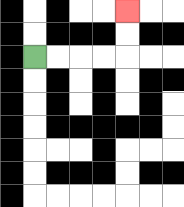{'start': '[1, 2]', 'end': '[5, 0]', 'path_directions': 'R,R,R,R,U,U', 'path_coordinates': '[[1, 2], [2, 2], [3, 2], [4, 2], [5, 2], [5, 1], [5, 0]]'}